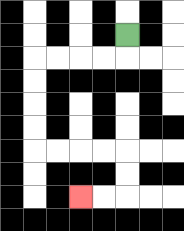{'start': '[5, 1]', 'end': '[3, 8]', 'path_directions': 'D,L,L,L,L,D,D,D,D,R,R,R,R,D,D,L,L', 'path_coordinates': '[[5, 1], [5, 2], [4, 2], [3, 2], [2, 2], [1, 2], [1, 3], [1, 4], [1, 5], [1, 6], [2, 6], [3, 6], [4, 6], [5, 6], [5, 7], [5, 8], [4, 8], [3, 8]]'}